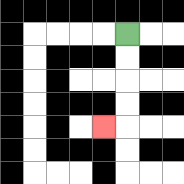{'start': '[5, 1]', 'end': '[4, 5]', 'path_directions': 'D,D,D,D,L', 'path_coordinates': '[[5, 1], [5, 2], [5, 3], [5, 4], [5, 5], [4, 5]]'}